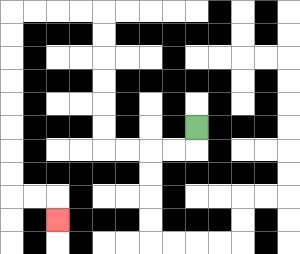{'start': '[8, 5]', 'end': '[2, 9]', 'path_directions': 'D,L,L,L,L,U,U,U,U,U,U,L,L,L,L,D,D,D,D,D,D,D,D,R,R,D', 'path_coordinates': '[[8, 5], [8, 6], [7, 6], [6, 6], [5, 6], [4, 6], [4, 5], [4, 4], [4, 3], [4, 2], [4, 1], [4, 0], [3, 0], [2, 0], [1, 0], [0, 0], [0, 1], [0, 2], [0, 3], [0, 4], [0, 5], [0, 6], [0, 7], [0, 8], [1, 8], [2, 8], [2, 9]]'}